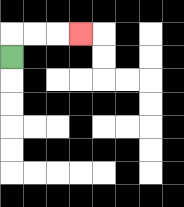{'start': '[0, 2]', 'end': '[3, 1]', 'path_directions': 'U,R,R,R', 'path_coordinates': '[[0, 2], [0, 1], [1, 1], [2, 1], [3, 1]]'}